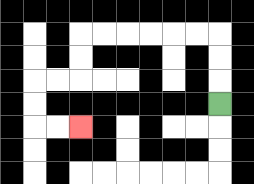{'start': '[9, 4]', 'end': '[3, 5]', 'path_directions': 'U,U,U,L,L,L,L,L,L,D,D,L,L,D,D,R,R', 'path_coordinates': '[[9, 4], [9, 3], [9, 2], [9, 1], [8, 1], [7, 1], [6, 1], [5, 1], [4, 1], [3, 1], [3, 2], [3, 3], [2, 3], [1, 3], [1, 4], [1, 5], [2, 5], [3, 5]]'}